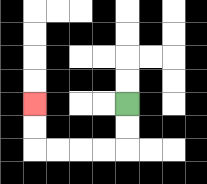{'start': '[5, 4]', 'end': '[1, 4]', 'path_directions': 'D,D,L,L,L,L,U,U', 'path_coordinates': '[[5, 4], [5, 5], [5, 6], [4, 6], [3, 6], [2, 6], [1, 6], [1, 5], [1, 4]]'}